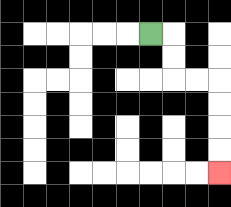{'start': '[6, 1]', 'end': '[9, 7]', 'path_directions': 'R,D,D,R,R,D,D,D,D', 'path_coordinates': '[[6, 1], [7, 1], [7, 2], [7, 3], [8, 3], [9, 3], [9, 4], [9, 5], [9, 6], [9, 7]]'}